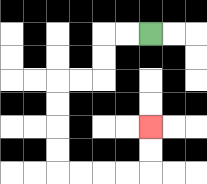{'start': '[6, 1]', 'end': '[6, 5]', 'path_directions': 'L,L,D,D,L,L,D,D,D,D,R,R,R,R,U,U', 'path_coordinates': '[[6, 1], [5, 1], [4, 1], [4, 2], [4, 3], [3, 3], [2, 3], [2, 4], [2, 5], [2, 6], [2, 7], [3, 7], [4, 7], [5, 7], [6, 7], [6, 6], [6, 5]]'}